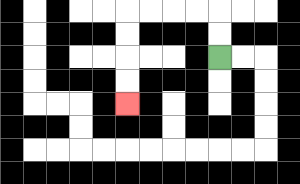{'start': '[9, 2]', 'end': '[5, 4]', 'path_directions': 'U,U,L,L,L,L,D,D,D,D', 'path_coordinates': '[[9, 2], [9, 1], [9, 0], [8, 0], [7, 0], [6, 0], [5, 0], [5, 1], [5, 2], [5, 3], [5, 4]]'}